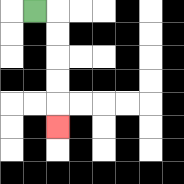{'start': '[1, 0]', 'end': '[2, 5]', 'path_directions': 'R,D,D,D,D,D', 'path_coordinates': '[[1, 0], [2, 0], [2, 1], [2, 2], [2, 3], [2, 4], [2, 5]]'}